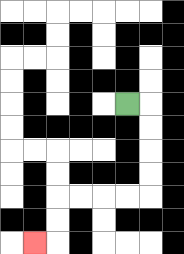{'start': '[5, 4]', 'end': '[1, 10]', 'path_directions': 'R,D,D,D,D,L,L,L,L,D,D,L', 'path_coordinates': '[[5, 4], [6, 4], [6, 5], [6, 6], [6, 7], [6, 8], [5, 8], [4, 8], [3, 8], [2, 8], [2, 9], [2, 10], [1, 10]]'}